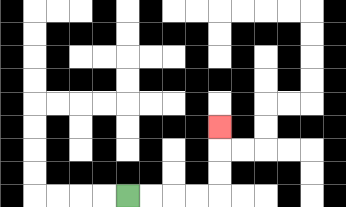{'start': '[5, 8]', 'end': '[9, 5]', 'path_directions': 'R,R,R,R,U,U,U', 'path_coordinates': '[[5, 8], [6, 8], [7, 8], [8, 8], [9, 8], [9, 7], [9, 6], [9, 5]]'}